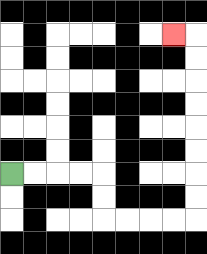{'start': '[0, 7]', 'end': '[7, 1]', 'path_directions': 'R,R,R,R,D,D,R,R,R,R,U,U,U,U,U,U,U,U,L', 'path_coordinates': '[[0, 7], [1, 7], [2, 7], [3, 7], [4, 7], [4, 8], [4, 9], [5, 9], [6, 9], [7, 9], [8, 9], [8, 8], [8, 7], [8, 6], [8, 5], [8, 4], [8, 3], [8, 2], [8, 1], [7, 1]]'}